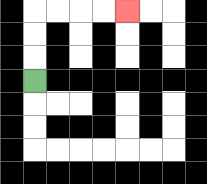{'start': '[1, 3]', 'end': '[5, 0]', 'path_directions': 'U,U,U,R,R,R,R', 'path_coordinates': '[[1, 3], [1, 2], [1, 1], [1, 0], [2, 0], [3, 0], [4, 0], [5, 0]]'}